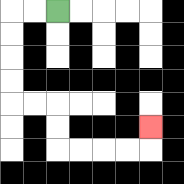{'start': '[2, 0]', 'end': '[6, 5]', 'path_directions': 'L,L,D,D,D,D,R,R,D,D,R,R,R,R,U', 'path_coordinates': '[[2, 0], [1, 0], [0, 0], [0, 1], [0, 2], [0, 3], [0, 4], [1, 4], [2, 4], [2, 5], [2, 6], [3, 6], [4, 6], [5, 6], [6, 6], [6, 5]]'}